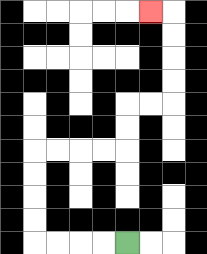{'start': '[5, 10]', 'end': '[6, 0]', 'path_directions': 'L,L,L,L,U,U,U,U,R,R,R,R,U,U,R,R,U,U,U,U,L', 'path_coordinates': '[[5, 10], [4, 10], [3, 10], [2, 10], [1, 10], [1, 9], [1, 8], [1, 7], [1, 6], [2, 6], [3, 6], [4, 6], [5, 6], [5, 5], [5, 4], [6, 4], [7, 4], [7, 3], [7, 2], [7, 1], [7, 0], [6, 0]]'}